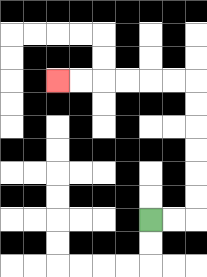{'start': '[6, 9]', 'end': '[2, 3]', 'path_directions': 'R,R,U,U,U,U,U,U,L,L,L,L,L,L', 'path_coordinates': '[[6, 9], [7, 9], [8, 9], [8, 8], [8, 7], [8, 6], [8, 5], [8, 4], [8, 3], [7, 3], [6, 3], [5, 3], [4, 3], [3, 3], [2, 3]]'}